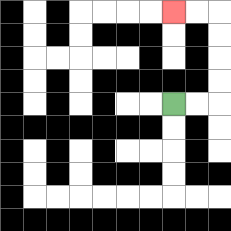{'start': '[7, 4]', 'end': '[7, 0]', 'path_directions': 'R,R,U,U,U,U,L,L', 'path_coordinates': '[[7, 4], [8, 4], [9, 4], [9, 3], [9, 2], [9, 1], [9, 0], [8, 0], [7, 0]]'}